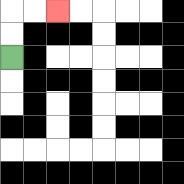{'start': '[0, 2]', 'end': '[2, 0]', 'path_directions': 'U,U,R,R', 'path_coordinates': '[[0, 2], [0, 1], [0, 0], [1, 0], [2, 0]]'}